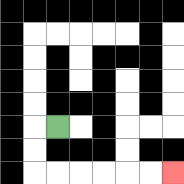{'start': '[2, 5]', 'end': '[7, 7]', 'path_directions': 'L,D,D,R,R,R,R,R,R', 'path_coordinates': '[[2, 5], [1, 5], [1, 6], [1, 7], [2, 7], [3, 7], [4, 7], [5, 7], [6, 7], [7, 7]]'}